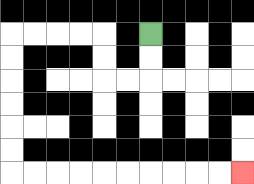{'start': '[6, 1]', 'end': '[10, 7]', 'path_directions': 'D,D,L,L,U,U,L,L,L,L,D,D,D,D,D,D,R,R,R,R,R,R,R,R,R,R', 'path_coordinates': '[[6, 1], [6, 2], [6, 3], [5, 3], [4, 3], [4, 2], [4, 1], [3, 1], [2, 1], [1, 1], [0, 1], [0, 2], [0, 3], [0, 4], [0, 5], [0, 6], [0, 7], [1, 7], [2, 7], [3, 7], [4, 7], [5, 7], [6, 7], [7, 7], [8, 7], [9, 7], [10, 7]]'}